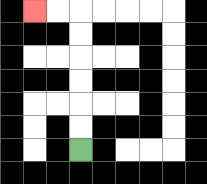{'start': '[3, 6]', 'end': '[1, 0]', 'path_directions': 'U,U,U,U,U,U,L,L', 'path_coordinates': '[[3, 6], [3, 5], [3, 4], [3, 3], [3, 2], [3, 1], [3, 0], [2, 0], [1, 0]]'}